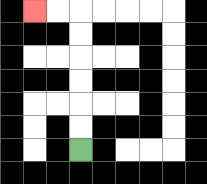{'start': '[3, 6]', 'end': '[1, 0]', 'path_directions': 'U,U,U,U,U,U,L,L', 'path_coordinates': '[[3, 6], [3, 5], [3, 4], [3, 3], [3, 2], [3, 1], [3, 0], [2, 0], [1, 0]]'}